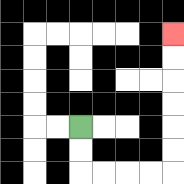{'start': '[3, 5]', 'end': '[7, 1]', 'path_directions': 'D,D,R,R,R,R,U,U,U,U,U,U', 'path_coordinates': '[[3, 5], [3, 6], [3, 7], [4, 7], [5, 7], [6, 7], [7, 7], [7, 6], [7, 5], [7, 4], [7, 3], [7, 2], [7, 1]]'}